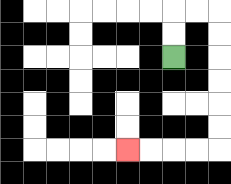{'start': '[7, 2]', 'end': '[5, 6]', 'path_directions': 'U,U,R,R,D,D,D,D,D,D,L,L,L,L', 'path_coordinates': '[[7, 2], [7, 1], [7, 0], [8, 0], [9, 0], [9, 1], [9, 2], [9, 3], [9, 4], [9, 5], [9, 6], [8, 6], [7, 6], [6, 6], [5, 6]]'}